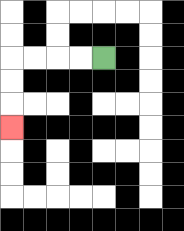{'start': '[4, 2]', 'end': '[0, 5]', 'path_directions': 'L,L,L,L,D,D,D', 'path_coordinates': '[[4, 2], [3, 2], [2, 2], [1, 2], [0, 2], [0, 3], [0, 4], [0, 5]]'}